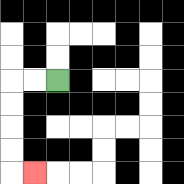{'start': '[2, 3]', 'end': '[1, 7]', 'path_directions': 'L,L,D,D,D,D,R', 'path_coordinates': '[[2, 3], [1, 3], [0, 3], [0, 4], [0, 5], [0, 6], [0, 7], [1, 7]]'}